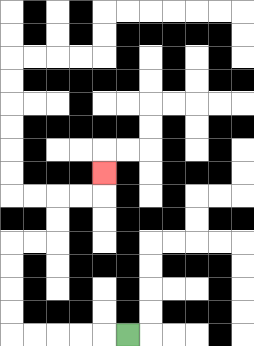{'start': '[5, 14]', 'end': '[4, 7]', 'path_directions': 'L,L,L,L,L,U,U,U,U,R,R,U,U,R,R,U', 'path_coordinates': '[[5, 14], [4, 14], [3, 14], [2, 14], [1, 14], [0, 14], [0, 13], [0, 12], [0, 11], [0, 10], [1, 10], [2, 10], [2, 9], [2, 8], [3, 8], [4, 8], [4, 7]]'}